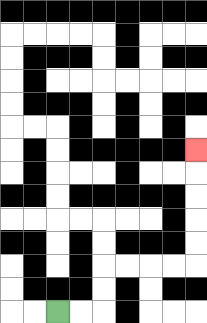{'start': '[2, 13]', 'end': '[8, 6]', 'path_directions': 'R,R,U,U,R,R,R,R,U,U,U,U,U', 'path_coordinates': '[[2, 13], [3, 13], [4, 13], [4, 12], [4, 11], [5, 11], [6, 11], [7, 11], [8, 11], [8, 10], [8, 9], [8, 8], [8, 7], [8, 6]]'}